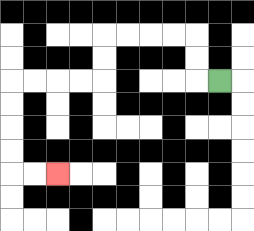{'start': '[9, 3]', 'end': '[2, 7]', 'path_directions': 'L,U,U,L,L,L,L,D,D,L,L,L,L,D,D,D,D,R,R', 'path_coordinates': '[[9, 3], [8, 3], [8, 2], [8, 1], [7, 1], [6, 1], [5, 1], [4, 1], [4, 2], [4, 3], [3, 3], [2, 3], [1, 3], [0, 3], [0, 4], [0, 5], [0, 6], [0, 7], [1, 7], [2, 7]]'}